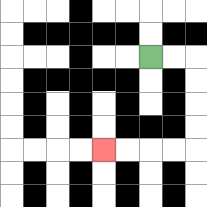{'start': '[6, 2]', 'end': '[4, 6]', 'path_directions': 'R,R,D,D,D,D,L,L,L,L', 'path_coordinates': '[[6, 2], [7, 2], [8, 2], [8, 3], [8, 4], [8, 5], [8, 6], [7, 6], [6, 6], [5, 6], [4, 6]]'}